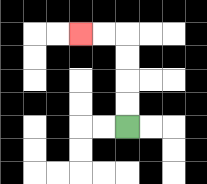{'start': '[5, 5]', 'end': '[3, 1]', 'path_directions': 'U,U,U,U,L,L', 'path_coordinates': '[[5, 5], [5, 4], [5, 3], [5, 2], [5, 1], [4, 1], [3, 1]]'}